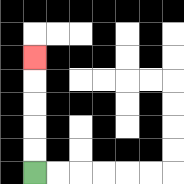{'start': '[1, 7]', 'end': '[1, 2]', 'path_directions': 'U,U,U,U,U', 'path_coordinates': '[[1, 7], [1, 6], [1, 5], [1, 4], [1, 3], [1, 2]]'}